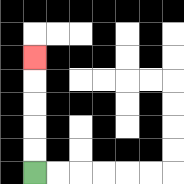{'start': '[1, 7]', 'end': '[1, 2]', 'path_directions': 'U,U,U,U,U', 'path_coordinates': '[[1, 7], [1, 6], [1, 5], [1, 4], [1, 3], [1, 2]]'}